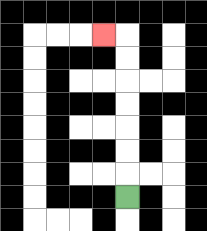{'start': '[5, 8]', 'end': '[4, 1]', 'path_directions': 'U,U,U,U,U,U,U,L', 'path_coordinates': '[[5, 8], [5, 7], [5, 6], [5, 5], [5, 4], [5, 3], [5, 2], [5, 1], [4, 1]]'}